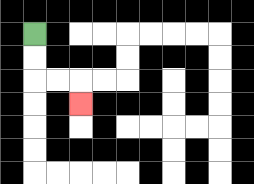{'start': '[1, 1]', 'end': '[3, 4]', 'path_directions': 'D,D,R,R,D', 'path_coordinates': '[[1, 1], [1, 2], [1, 3], [2, 3], [3, 3], [3, 4]]'}